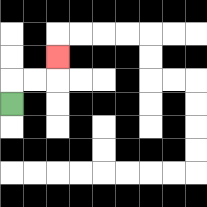{'start': '[0, 4]', 'end': '[2, 2]', 'path_directions': 'U,R,R,U', 'path_coordinates': '[[0, 4], [0, 3], [1, 3], [2, 3], [2, 2]]'}